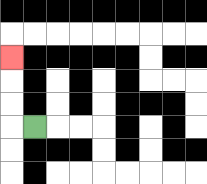{'start': '[1, 5]', 'end': '[0, 2]', 'path_directions': 'L,U,U,U', 'path_coordinates': '[[1, 5], [0, 5], [0, 4], [0, 3], [0, 2]]'}